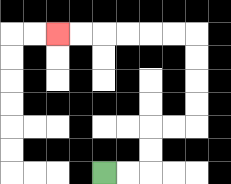{'start': '[4, 7]', 'end': '[2, 1]', 'path_directions': 'R,R,U,U,R,R,U,U,U,U,L,L,L,L,L,L', 'path_coordinates': '[[4, 7], [5, 7], [6, 7], [6, 6], [6, 5], [7, 5], [8, 5], [8, 4], [8, 3], [8, 2], [8, 1], [7, 1], [6, 1], [5, 1], [4, 1], [3, 1], [2, 1]]'}